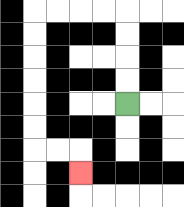{'start': '[5, 4]', 'end': '[3, 7]', 'path_directions': 'U,U,U,U,L,L,L,L,D,D,D,D,D,D,R,R,D', 'path_coordinates': '[[5, 4], [5, 3], [5, 2], [5, 1], [5, 0], [4, 0], [3, 0], [2, 0], [1, 0], [1, 1], [1, 2], [1, 3], [1, 4], [1, 5], [1, 6], [2, 6], [3, 6], [3, 7]]'}